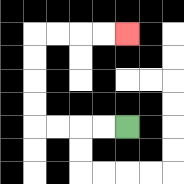{'start': '[5, 5]', 'end': '[5, 1]', 'path_directions': 'L,L,L,L,U,U,U,U,R,R,R,R', 'path_coordinates': '[[5, 5], [4, 5], [3, 5], [2, 5], [1, 5], [1, 4], [1, 3], [1, 2], [1, 1], [2, 1], [3, 1], [4, 1], [5, 1]]'}